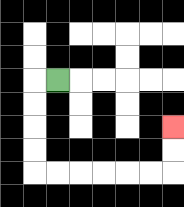{'start': '[2, 3]', 'end': '[7, 5]', 'path_directions': 'L,D,D,D,D,R,R,R,R,R,R,U,U', 'path_coordinates': '[[2, 3], [1, 3], [1, 4], [1, 5], [1, 6], [1, 7], [2, 7], [3, 7], [4, 7], [5, 7], [6, 7], [7, 7], [7, 6], [7, 5]]'}